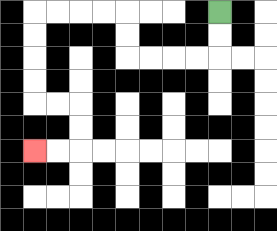{'start': '[9, 0]', 'end': '[1, 6]', 'path_directions': 'D,D,L,L,L,L,U,U,L,L,L,L,D,D,D,D,R,R,D,D,L,L', 'path_coordinates': '[[9, 0], [9, 1], [9, 2], [8, 2], [7, 2], [6, 2], [5, 2], [5, 1], [5, 0], [4, 0], [3, 0], [2, 0], [1, 0], [1, 1], [1, 2], [1, 3], [1, 4], [2, 4], [3, 4], [3, 5], [3, 6], [2, 6], [1, 6]]'}